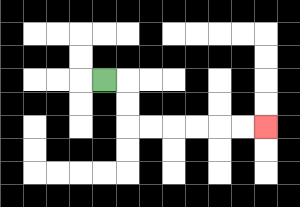{'start': '[4, 3]', 'end': '[11, 5]', 'path_directions': 'R,D,D,R,R,R,R,R,R', 'path_coordinates': '[[4, 3], [5, 3], [5, 4], [5, 5], [6, 5], [7, 5], [8, 5], [9, 5], [10, 5], [11, 5]]'}